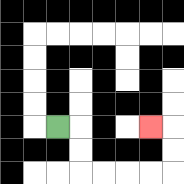{'start': '[2, 5]', 'end': '[6, 5]', 'path_directions': 'R,D,D,R,R,R,R,U,U,L', 'path_coordinates': '[[2, 5], [3, 5], [3, 6], [3, 7], [4, 7], [5, 7], [6, 7], [7, 7], [7, 6], [7, 5], [6, 5]]'}